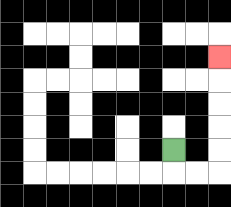{'start': '[7, 6]', 'end': '[9, 2]', 'path_directions': 'D,R,R,U,U,U,U,U', 'path_coordinates': '[[7, 6], [7, 7], [8, 7], [9, 7], [9, 6], [9, 5], [9, 4], [9, 3], [9, 2]]'}